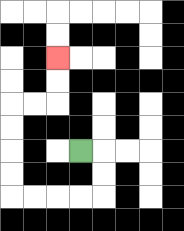{'start': '[3, 6]', 'end': '[2, 2]', 'path_directions': 'R,D,D,L,L,L,L,U,U,U,U,R,R,U,U', 'path_coordinates': '[[3, 6], [4, 6], [4, 7], [4, 8], [3, 8], [2, 8], [1, 8], [0, 8], [0, 7], [0, 6], [0, 5], [0, 4], [1, 4], [2, 4], [2, 3], [2, 2]]'}